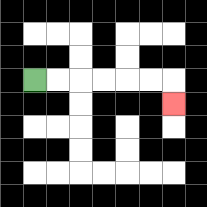{'start': '[1, 3]', 'end': '[7, 4]', 'path_directions': 'R,R,R,R,R,R,D', 'path_coordinates': '[[1, 3], [2, 3], [3, 3], [4, 3], [5, 3], [6, 3], [7, 3], [7, 4]]'}